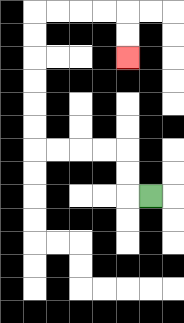{'start': '[6, 8]', 'end': '[5, 2]', 'path_directions': 'L,U,U,L,L,L,L,U,U,U,U,U,U,R,R,R,R,D,D', 'path_coordinates': '[[6, 8], [5, 8], [5, 7], [5, 6], [4, 6], [3, 6], [2, 6], [1, 6], [1, 5], [1, 4], [1, 3], [1, 2], [1, 1], [1, 0], [2, 0], [3, 0], [4, 0], [5, 0], [5, 1], [5, 2]]'}